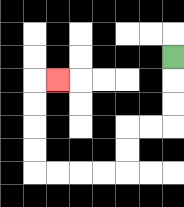{'start': '[7, 2]', 'end': '[2, 3]', 'path_directions': 'D,D,D,L,L,D,D,L,L,L,L,U,U,U,U,R', 'path_coordinates': '[[7, 2], [7, 3], [7, 4], [7, 5], [6, 5], [5, 5], [5, 6], [5, 7], [4, 7], [3, 7], [2, 7], [1, 7], [1, 6], [1, 5], [1, 4], [1, 3], [2, 3]]'}